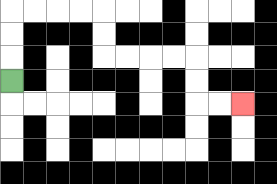{'start': '[0, 3]', 'end': '[10, 4]', 'path_directions': 'U,U,U,R,R,R,R,D,D,R,R,R,R,D,D,R,R', 'path_coordinates': '[[0, 3], [0, 2], [0, 1], [0, 0], [1, 0], [2, 0], [3, 0], [4, 0], [4, 1], [4, 2], [5, 2], [6, 2], [7, 2], [8, 2], [8, 3], [8, 4], [9, 4], [10, 4]]'}